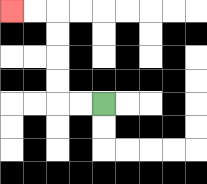{'start': '[4, 4]', 'end': '[0, 0]', 'path_directions': 'L,L,U,U,U,U,L,L', 'path_coordinates': '[[4, 4], [3, 4], [2, 4], [2, 3], [2, 2], [2, 1], [2, 0], [1, 0], [0, 0]]'}